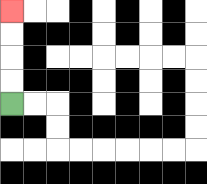{'start': '[0, 4]', 'end': '[0, 0]', 'path_directions': 'U,U,U,U', 'path_coordinates': '[[0, 4], [0, 3], [0, 2], [0, 1], [0, 0]]'}